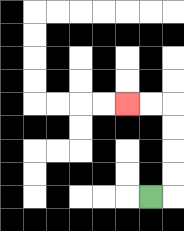{'start': '[6, 8]', 'end': '[5, 4]', 'path_directions': 'R,U,U,U,U,L,L', 'path_coordinates': '[[6, 8], [7, 8], [7, 7], [7, 6], [7, 5], [7, 4], [6, 4], [5, 4]]'}